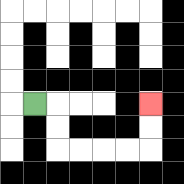{'start': '[1, 4]', 'end': '[6, 4]', 'path_directions': 'R,D,D,R,R,R,R,U,U', 'path_coordinates': '[[1, 4], [2, 4], [2, 5], [2, 6], [3, 6], [4, 6], [5, 6], [6, 6], [6, 5], [6, 4]]'}